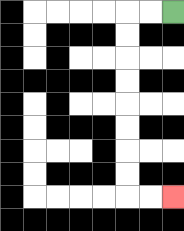{'start': '[7, 0]', 'end': '[7, 8]', 'path_directions': 'L,L,D,D,D,D,D,D,D,D,R,R', 'path_coordinates': '[[7, 0], [6, 0], [5, 0], [5, 1], [5, 2], [5, 3], [5, 4], [5, 5], [5, 6], [5, 7], [5, 8], [6, 8], [7, 8]]'}